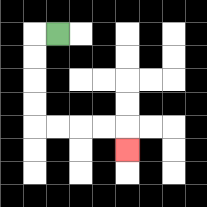{'start': '[2, 1]', 'end': '[5, 6]', 'path_directions': 'L,D,D,D,D,R,R,R,R,D', 'path_coordinates': '[[2, 1], [1, 1], [1, 2], [1, 3], [1, 4], [1, 5], [2, 5], [3, 5], [4, 5], [5, 5], [5, 6]]'}